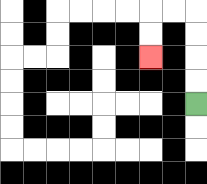{'start': '[8, 4]', 'end': '[6, 2]', 'path_directions': 'U,U,U,U,L,L,D,D', 'path_coordinates': '[[8, 4], [8, 3], [8, 2], [8, 1], [8, 0], [7, 0], [6, 0], [6, 1], [6, 2]]'}